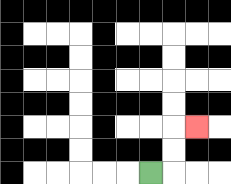{'start': '[6, 7]', 'end': '[8, 5]', 'path_directions': 'R,U,U,R', 'path_coordinates': '[[6, 7], [7, 7], [7, 6], [7, 5], [8, 5]]'}